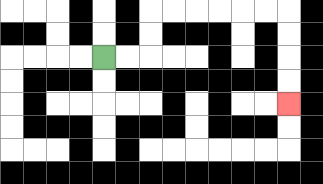{'start': '[4, 2]', 'end': '[12, 4]', 'path_directions': 'R,R,U,U,R,R,R,R,R,R,D,D,D,D', 'path_coordinates': '[[4, 2], [5, 2], [6, 2], [6, 1], [6, 0], [7, 0], [8, 0], [9, 0], [10, 0], [11, 0], [12, 0], [12, 1], [12, 2], [12, 3], [12, 4]]'}